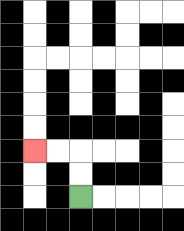{'start': '[3, 8]', 'end': '[1, 6]', 'path_directions': 'U,U,L,L', 'path_coordinates': '[[3, 8], [3, 7], [3, 6], [2, 6], [1, 6]]'}